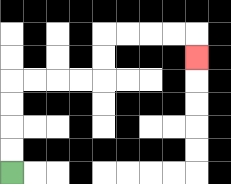{'start': '[0, 7]', 'end': '[8, 2]', 'path_directions': 'U,U,U,U,R,R,R,R,U,U,R,R,R,R,D', 'path_coordinates': '[[0, 7], [0, 6], [0, 5], [0, 4], [0, 3], [1, 3], [2, 3], [3, 3], [4, 3], [4, 2], [4, 1], [5, 1], [6, 1], [7, 1], [8, 1], [8, 2]]'}